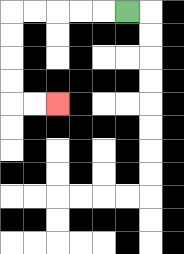{'start': '[5, 0]', 'end': '[2, 4]', 'path_directions': 'L,L,L,L,L,D,D,D,D,R,R', 'path_coordinates': '[[5, 0], [4, 0], [3, 0], [2, 0], [1, 0], [0, 0], [0, 1], [0, 2], [0, 3], [0, 4], [1, 4], [2, 4]]'}